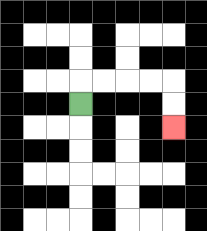{'start': '[3, 4]', 'end': '[7, 5]', 'path_directions': 'U,R,R,R,R,D,D', 'path_coordinates': '[[3, 4], [3, 3], [4, 3], [5, 3], [6, 3], [7, 3], [7, 4], [7, 5]]'}